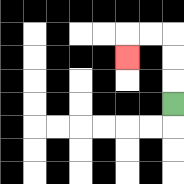{'start': '[7, 4]', 'end': '[5, 2]', 'path_directions': 'U,U,U,L,L,D', 'path_coordinates': '[[7, 4], [7, 3], [7, 2], [7, 1], [6, 1], [5, 1], [5, 2]]'}